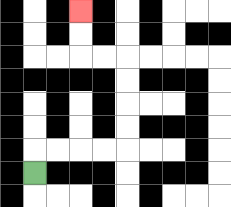{'start': '[1, 7]', 'end': '[3, 0]', 'path_directions': 'U,R,R,R,R,U,U,U,U,L,L,U,U', 'path_coordinates': '[[1, 7], [1, 6], [2, 6], [3, 6], [4, 6], [5, 6], [5, 5], [5, 4], [5, 3], [5, 2], [4, 2], [3, 2], [3, 1], [3, 0]]'}